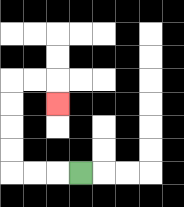{'start': '[3, 7]', 'end': '[2, 4]', 'path_directions': 'L,L,L,U,U,U,U,R,R,D', 'path_coordinates': '[[3, 7], [2, 7], [1, 7], [0, 7], [0, 6], [0, 5], [0, 4], [0, 3], [1, 3], [2, 3], [2, 4]]'}